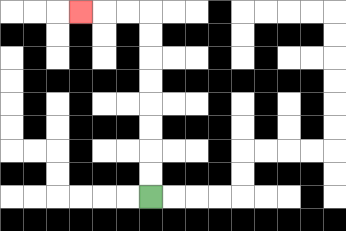{'start': '[6, 8]', 'end': '[3, 0]', 'path_directions': 'U,U,U,U,U,U,U,U,L,L,L', 'path_coordinates': '[[6, 8], [6, 7], [6, 6], [6, 5], [6, 4], [6, 3], [6, 2], [6, 1], [6, 0], [5, 0], [4, 0], [3, 0]]'}